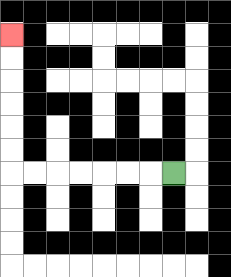{'start': '[7, 7]', 'end': '[0, 1]', 'path_directions': 'L,L,L,L,L,L,L,U,U,U,U,U,U', 'path_coordinates': '[[7, 7], [6, 7], [5, 7], [4, 7], [3, 7], [2, 7], [1, 7], [0, 7], [0, 6], [0, 5], [0, 4], [0, 3], [0, 2], [0, 1]]'}